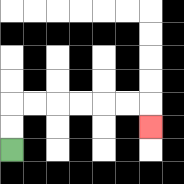{'start': '[0, 6]', 'end': '[6, 5]', 'path_directions': 'U,U,R,R,R,R,R,R,D', 'path_coordinates': '[[0, 6], [0, 5], [0, 4], [1, 4], [2, 4], [3, 4], [4, 4], [5, 4], [6, 4], [6, 5]]'}